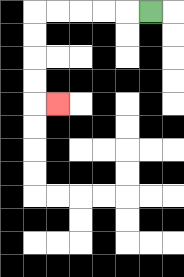{'start': '[6, 0]', 'end': '[2, 4]', 'path_directions': 'L,L,L,L,L,D,D,D,D,R', 'path_coordinates': '[[6, 0], [5, 0], [4, 0], [3, 0], [2, 0], [1, 0], [1, 1], [1, 2], [1, 3], [1, 4], [2, 4]]'}